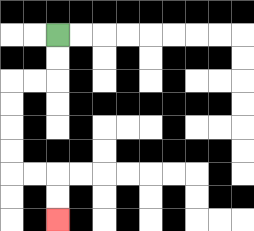{'start': '[2, 1]', 'end': '[2, 9]', 'path_directions': 'D,D,L,L,D,D,D,D,R,R,D,D', 'path_coordinates': '[[2, 1], [2, 2], [2, 3], [1, 3], [0, 3], [0, 4], [0, 5], [0, 6], [0, 7], [1, 7], [2, 7], [2, 8], [2, 9]]'}